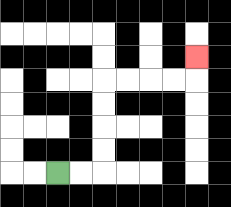{'start': '[2, 7]', 'end': '[8, 2]', 'path_directions': 'R,R,U,U,U,U,R,R,R,R,U', 'path_coordinates': '[[2, 7], [3, 7], [4, 7], [4, 6], [4, 5], [4, 4], [4, 3], [5, 3], [6, 3], [7, 3], [8, 3], [8, 2]]'}